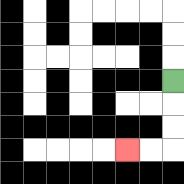{'start': '[7, 3]', 'end': '[5, 6]', 'path_directions': 'D,D,D,L,L', 'path_coordinates': '[[7, 3], [7, 4], [7, 5], [7, 6], [6, 6], [5, 6]]'}